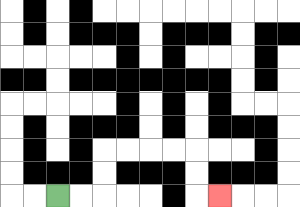{'start': '[2, 8]', 'end': '[9, 8]', 'path_directions': 'R,R,U,U,R,R,R,R,D,D,R', 'path_coordinates': '[[2, 8], [3, 8], [4, 8], [4, 7], [4, 6], [5, 6], [6, 6], [7, 6], [8, 6], [8, 7], [8, 8], [9, 8]]'}